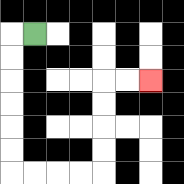{'start': '[1, 1]', 'end': '[6, 3]', 'path_directions': 'L,D,D,D,D,D,D,R,R,R,R,U,U,U,U,R,R', 'path_coordinates': '[[1, 1], [0, 1], [0, 2], [0, 3], [0, 4], [0, 5], [0, 6], [0, 7], [1, 7], [2, 7], [3, 7], [4, 7], [4, 6], [4, 5], [4, 4], [4, 3], [5, 3], [6, 3]]'}